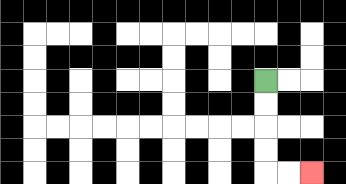{'start': '[11, 3]', 'end': '[13, 7]', 'path_directions': 'D,D,D,D,R,R', 'path_coordinates': '[[11, 3], [11, 4], [11, 5], [11, 6], [11, 7], [12, 7], [13, 7]]'}